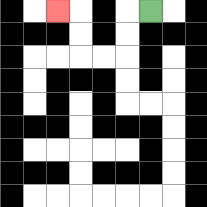{'start': '[6, 0]', 'end': '[2, 0]', 'path_directions': 'L,D,D,L,L,U,U,L', 'path_coordinates': '[[6, 0], [5, 0], [5, 1], [5, 2], [4, 2], [3, 2], [3, 1], [3, 0], [2, 0]]'}